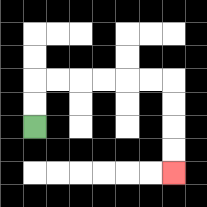{'start': '[1, 5]', 'end': '[7, 7]', 'path_directions': 'U,U,R,R,R,R,R,R,D,D,D,D', 'path_coordinates': '[[1, 5], [1, 4], [1, 3], [2, 3], [3, 3], [4, 3], [5, 3], [6, 3], [7, 3], [7, 4], [7, 5], [7, 6], [7, 7]]'}